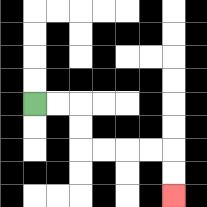{'start': '[1, 4]', 'end': '[7, 8]', 'path_directions': 'R,R,D,D,R,R,R,R,D,D', 'path_coordinates': '[[1, 4], [2, 4], [3, 4], [3, 5], [3, 6], [4, 6], [5, 6], [6, 6], [7, 6], [7, 7], [7, 8]]'}